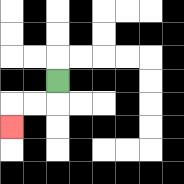{'start': '[2, 3]', 'end': '[0, 5]', 'path_directions': 'D,L,L,D', 'path_coordinates': '[[2, 3], [2, 4], [1, 4], [0, 4], [0, 5]]'}